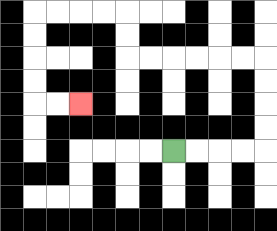{'start': '[7, 6]', 'end': '[3, 4]', 'path_directions': 'R,R,R,R,U,U,U,U,L,L,L,L,L,L,U,U,L,L,L,L,D,D,D,D,R,R', 'path_coordinates': '[[7, 6], [8, 6], [9, 6], [10, 6], [11, 6], [11, 5], [11, 4], [11, 3], [11, 2], [10, 2], [9, 2], [8, 2], [7, 2], [6, 2], [5, 2], [5, 1], [5, 0], [4, 0], [3, 0], [2, 0], [1, 0], [1, 1], [1, 2], [1, 3], [1, 4], [2, 4], [3, 4]]'}